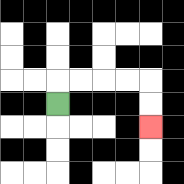{'start': '[2, 4]', 'end': '[6, 5]', 'path_directions': 'U,R,R,R,R,D,D', 'path_coordinates': '[[2, 4], [2, 3], [3, 3], [4, 3], [5, 3], [6, 3], [6, 4], [6, 5]]'}